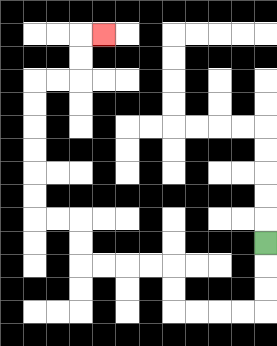{'start': '[11, 10]', 'end': '[4, 1]', 'path_directions': 'D,D,D,L,L,L,L,U,U,L,L,L,L,U,U,L,L,U,U,U,U,U,U,R,R,U,U,R', 'path_coordinates': '[[11, 10], [11, 11], [11, 12], [11, 13], [10, 13], [9, 13], [8, 13], [7, 13], [7, 12], [7, 11], [6, 11], [5, 11], [4, 11], [3, 11], [3, 10], [3, 9], [2, 9], [1, 9], [1, 8], [1, 7], [1, 6], [1, 5], [1, 4], [1, 3], [2, 3], [3, 3], [3, 2], [3, 1], [4, 1]]'}